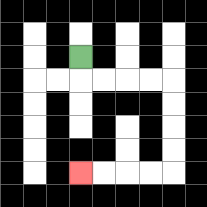{'start': '[3, 2]', 'end': '[3, 7]', 'path_directions': 'D,R,R,R,R,D,D,D,D,L,L,L,L', 'path_coordinates': '[[3, 2], [3, 3], [4, 3], [5, 3], [6, 3], [7, 3], [7, 4], [7, 5], [7, 6], [7, 7], [6, 7], [5, 7], [4, 7], [3, 7]]'}